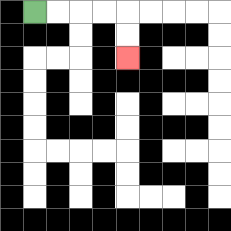{'start': '[1, 0]', 'end': '[5, 2]', 'path_directions': 'R,R,R,R,D,D', 'path_coordinates': '[[1, 0], [2, 0], [3, 0], [4, 0], [5, 0], [5, 1], [5, 2]]'}